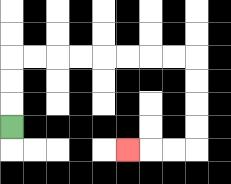{'start': '[0, 5]', 'end': '[5, 6]', 'path_directions': 'U,U,U,R,R,R,R,R,R,R,R,D,D,D,D,L,L,L', 'path_coordinates': '[[0, 5], [0, 4], [0, 3], [0, 2], [1, 2], [2, 2], [3, 2], [4, 2], [5, 2], [6, 2], [7, 2], [8, 2], [8, 3], [8, 4], [8, 5], [8, 6], [7, 6], [6, 6], [5, 6]]'}